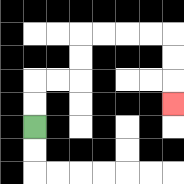{'start': '[1, 5]', 'end': '[7, 4]', 'path_directions': 'U,U,R,R,U,U,R,R,R,R,D,D,D', 'path_coordinates': '[[1, 5], [1, 4], [1, 3], [2, 3], [3, 3], [3, 2], [3, 1], [4, 1], [5, 1], [6, 1], [7, 1], [7, 2], [7, 3], [7, 4]]'}